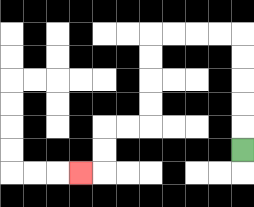{'start': '[10, 6]', 'end': '[3, 7]', 'path_directions': 'U,U,U,U,U,L,L,L,L,D,D,D,D,L,L,D,D,L', 'path_coordinates': '[[10, 6], [10, 5], [10, 4], [10, 3], [10, 2], [10, 1], [9, 1], [8, 1], [7, 1], [6, 1], [6, 2], [6, 3], [6, 4], [6, 5], [5, 5], [4, 5], [4, 6], [4, 7], [3, 7]]'}